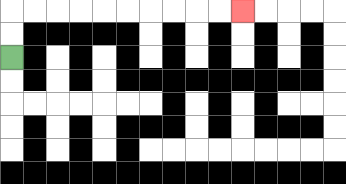{'start': '[0, 2]', 'end': '[10, 0]', 'path_directions': 'U,U,R,R,R,R,R,R,R,R,R,R', 'path_coordinates': '[[0, 2], [0, 1], [0, 0], [1, 0], [2, 0], [3, 0], [4, 0], [5, 0], [6, 0], [7, 0], [8, 0], [9, 0], [10, 0]]'}